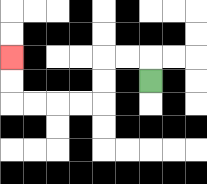{'start': '[6, 3]', 'end': '[0, 2]', 'path_directions': 'U,L,L,D,D,L,L,L,L,U,U', 'path_coordinates': '[[6, 3], [6, 2], [5, 2], [4, 2], [4, 3], [4, 4], [3, 4], [2, 4], [1, 4], [0, 4], [0, 3], [0, 2]]'}